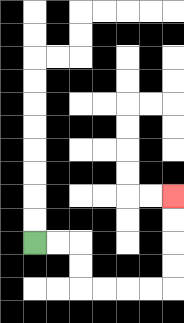{'start': '[1, 10]', 'end': '[7, 8]', 'path_directions': 'R,R,D,D,R,R,R,R,U,U,U,U', 'path_coordinates': '[[1, 10], [2, 10], [3, 10], [3, 11], [3, 12], [4, 12], [5, 12], [6, 12], [7, 12], [7, 11], [7, 10], [7, 9], [7, 8]]'}